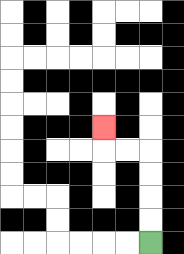{'start': '[6, 10]', 'end': '[4, 5]', 'path_directions': 'U,U,U,U,L,L,U', 'path_coordinates': '[[6, 10], [6, 9], [6, 8], [6, 7], [6, 6], [5, 6], [4, 6], [4, 5]]'}